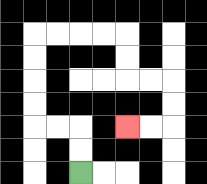{'start': '[3, 7]', 'end': '[5, 5]', 'path_directions': 'U,U,L,L,U,U,U,U,R,R,R,R,D,D,R,R,D,D,L,L', 'path_coordinates': '[[3, 7], [3, 6], [3, 5], [2, 5], [1, 5], [1, 4], [1, 3], [1, 2], [1, 1], [2, 1], [3, 1], [4, 1], [5, 1], [5, 2], [5, 3], [6, 3], [7, 3], [7, 4], [7, 5], [6, 5], [5, 5]]'}